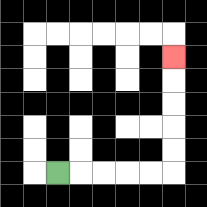{'start': '[2, 7]', 'end': '[7, 2]', 'path_directions': 'R,R,R,R,R,U,U,U,U,U', 'path_coordinates': '[[2, 7], [3, 7], [4, 7], [5, 7], [6, 7], [7, 7], [7, 6], [7, 5], [7, 4], [7, 3], [7, 2]]'}